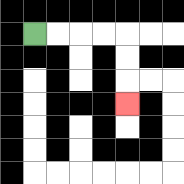{'start': '[1, 1]', 'end': '[5, 4]', 'path_directions': 'R,R,R,R,D,D,D', 'path_coordinates': '[[1, 1], [2, 1], [3, 1], [4, 1], [5, 1], [5, 2], [5, 3], [5, 4]]'}